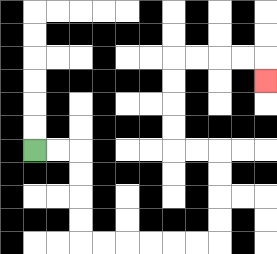{'start': '[1, 6]', 'end': '[11, 3]', 'path_directions': 'R,R,D,D,D,D,R,R,R,R,R,R,U,U,U,U,L,L,U,U,U,U,R,R,R,R,D', 'path_coordinates': '[[1, 6], [2, 6], [3, 6], [3, 7], [3, 8], [3, 9], [3, 10], [4, 10], [5, 10], [6, 10], [7, 10], [8, 10], [9, 10], [9, 9], [9, 8], [9, 7], [9, 6], [8, 6], [7, 6], [7, 5], [7, 4], [7, 3], [7, 2], [8, 2], [9, 2], [10, 2], [11, 2], [11, 3]]'}